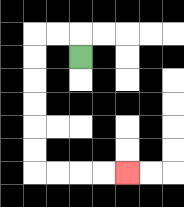{'start': '[3, 2]', 'end': '[5, 7]', 'path_directions': 'U,L,L,D,D,D,D,D,D,R,R,R,R', 'path_coordinates': '[[3, 2], [3, 1], [2, 1], [1, 1], [1, 2], [1, 3], [1, 4], [1, 5], [1, 6], [1, 7], [2, 7], [3, 7], [4, 7], [5, 7]]'}